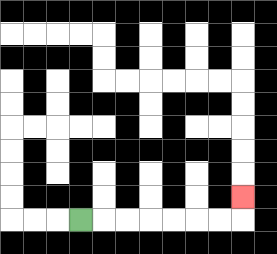{'start': '[3, 9]', 'end': '[10, 8]', 'path_directions': 'R,R,R,R,R,R,R,U', 'path_coordinates': '[[3, 9], [4, 9], [5, 9], [6, 9], [7, 9], [8, 9], [9, 9], [10, 9], [10, 8]]'}